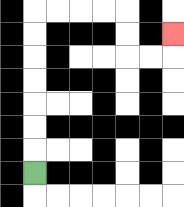{'start': '[1, 7]', 'end': '[7, 1]', 'path_directions': 'U,U,U,U,U,U,U,R,R,R,R,D,D,R,R,U', 'path_coordinates': '[[1, 7], [1, 6], [1, 5], [1, 4], [1, 3], [1, 2], [1, 1], [1, 0], [2, 0], [3, 0], [4, 0], [5, 0], [5, 1], [5, 2], [6, 2], [7, 2], [7, 1]]'}